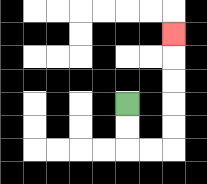{'start': '[5, 4]', 'end': '[7, 1]', 'path_directions': 'D,D,R,R,U,U,U,U,U', 'path_coordinates': '[[5, 4], [5, 5], [5, 6], [6, 6], [7, 6], [7, 5], [7, 4], [7, 3], [7, 2], [7, 1]]'}